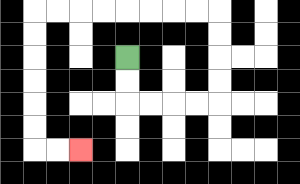{'start': '[5, 2]', 'end': '[3, 6]', 'path_directions': 'D,D,R,R,R,R,U,U,U,U,L,L,L,L,L,L,L,L,D,D,D,D,D,D,R,R', 'path_coordinates': '[[5, 2], [5, 3], [5, 4], [6, 4], [7, 4], [8, 4], [9, 4], [9, 3], [9, 2], [9, 1], [9, 0], [8, 0], [7, 0], [6, 0], [5, 0], [4, 0], [3, 0], [2, 0], [1, 0], [1, 1], [1, 2], [1, 3], [1, 4], [1, 5], [1, 6], [2, 6], [3, 6]]'}